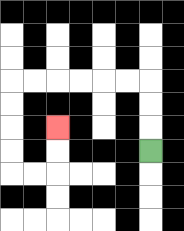{'start': '[6, 6]', 'end': '[2, 5]', 'path_directions': 'U,U,U,L,L,L,L,L,L,D,D,D,D,R,R,U,U', 'path_coordinates': '[[6, 6], [6, 5], [6, 4], [6, 3], [5, 3], [4, 3], [3, 3], [2, 3], [1, 3], [0, 3], [0, 4], [0, 5], [0, 6], [0, 7], [1, 7], [2, 7], [2, 6], [2, 5]]'}